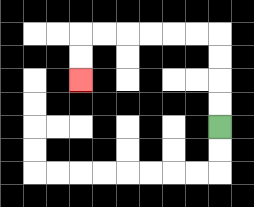{'start': '[9, 5]', 'end': '[3, 3]', 'path_directions': 'U,U,U,U,L,L,L,L,L,L,D,D', 'path_coordinates': '[[9, 5], [9, 4], [9, 3], [9, 2], [9, 1], [8, 1], [7, 1], [6, 1], [5, 1], [4, 1], [3, 1], [3, 2], [3, 3]]'}